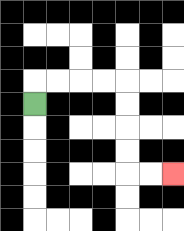{'start': '[1, 4]', 'end': '[7, 7]', 'path_directions': 'U,R,R,R,R,D,D,D,D,R,R', 'path_coordinates': '[[1, 4], [1, 3], [2, 3], [3, 3], [4, 3], [5, 3], [5, 4], [5, 5], [5, 6], [5, 7], [6, 7], [7, 7]]'}